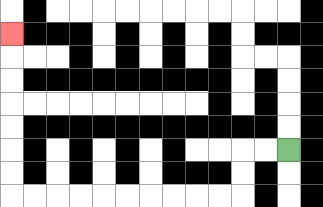{'start': '[12, 6]', 'end': '[0, 1]', 'path_directions': 'L,L,D,D,L,L,L,L,L,L,L,L,L,L,U,U,U,U,U,U,U', 'path_coordinates': '[[12, 6], [11, 6], [10, 6], [10, 7], [10, 8], [9, 8], [8, 8], [7, 8], [6, 8], [5, 8], [4, 8], [3, 8], [2, 8], [1, 8], [0, 8], [0, 7], [0, 6], [0, 5], [0, 4], [0, 3], [0, 2], [0, 1]]'}